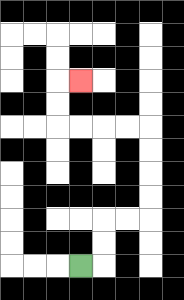{'start': '[3, 11]', 'end': '[3, 3]', 'path_directions': 'R,U,U,R,R,U,U,U,U,L,L,L,L,U,U,R', 'path_coordinates': '[[3, 11], [4, 11], [4, 10], [4, 9], [5, 9], [6, 9], [6, 8], [6, 7], [6, 6], [6, 5], [5, 5], [4, 5], [3, 5], [2, 5], [2, 4], [2, 3], [3, 3]]'}